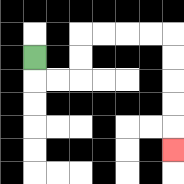{'start': '[1, 2]', 'end': '[7, 6]', 'path_directions': 'D,R,R,U,U,R,R,R,R,D,D,D,D,D', 'path_coordinates': '[[1, 2], [1, 3], [2, 3], [3, 3], [3, 2], [3, 1], [4, 1], [5, 1], [6, 1], [7, 1], [7, 2], [7, 3], [7, 4], [7, 5], [7, 6]]'}